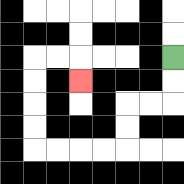{'start': '[7, 2]', 'end': '[3, 3]', 'path_directions': 'D,D,L,L,D,D,L,L,L,L,U,U,U,U,R,R,D', 'path_coordinates': '[[7, 2], [7, 3], [7, 4], [6, 4], [5, 4], [5, 5], [5, 6], [4, 6], [3, 6], [2, 6], [1, 6], [1, 5], [1, 4], [1, 3], [1, 2], [2, 2], [3, 2], [3, 3]]'}